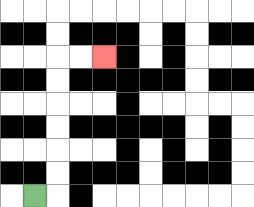{'start': '[1, 8]', 'end': '[4, 2]', 'path_directions': 'R,U,U,U,U,U,U,R,R', 'path_coordinates': '[[1, 8], [2, 8], [2, 7], [2, 6], [2, 5], [2, 4], [2, 3], [2, 2], [3, 2], [4, 2]]'}